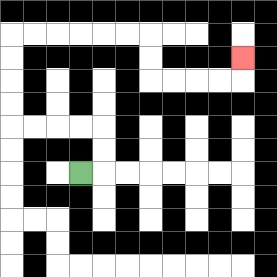{'start': '[3, 7]', 'end': '[10, 2]', 'path_directions': 'R,U,U,L,L,L,L,U,U,U,U,R,R,R,R,R,R,D,D,R,R,R,R,U', 'path_coordinates': '[[3, 7], [4, 7], [4, 6], [4, 5], [3, 5], [2, 5], [1, 5], [0, 5], [0, 4], [0, 3], [0, 2], [0, 1], [1, 1], [2, 1], [3, 1], [4, 1], [5, 1], [6, 1], [6, 2], [6, 3], [7, 3], [8, 3], [9, 3], [10, 3], [10, 2]]'}